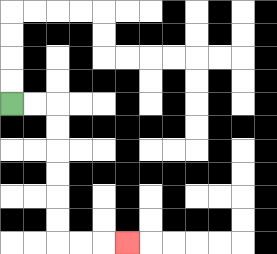{'start': '[0, 4]', 'end': '[5, 10]', 'path_directions': 'R,R,D,D,D,D,D,D,R,R,R', 'path_coordinates': '[[0, 4], [1, 4], [2, 4], [2, 5], [2, 6], [2, 7], [2, 8], [2, 9], [2, 10], [3, 10], [4, 10], [5, 10]]'}